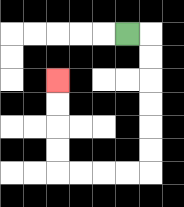{'start': '[5, 1]', 'end': '[2, 3]', 'path_directions': 'R,D,D,D,D,D,D,L,L,L,L,U,U,U,U', 'path_coordinates': '[[5, 1], [6, 1], [6, 2], [6, 3], [6, 4], [6, 5], [6, 6], [6, 7], [5, 7], [4, 7], [3, 7], [2, 7], [2, 6], [2, 5], [2, 4], [2, 3]]'}